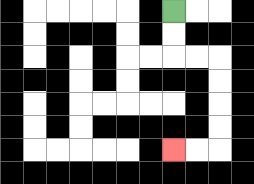{'start': '[7, 0]', 'end': '[7, 6]', 'path_directions': 'D,D,R,R,D,D,D,D,L,L', 'path_coordinates': '[[7, 0], [7, 1], [7, 2], [8, 2], [9, 2], [9, 3], [9, 4], [9, 5], [9, 6], [8, 6], [7, 6]]'}